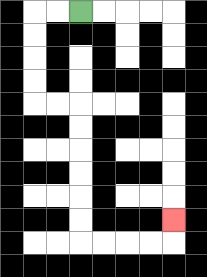{'start': '[3, 0]', 'end': '[7, 9]', 'path_directions': 'L,L,D,D,D,D,R,R,D,D,D,D,D,D,R,R,R,R,U', 'path_coordinates': '[[3, 0], [2, 0], [1, 0], [1, 1], [1, 2], [1, 3], [1, 4], [2, 4], [3, 4], [3, 5], [3, 6], [3, 7], [3, 8], [3, 9], [3, 10], [4, 10], [5, 10], [6, 10], [7, 10], [7, 9]]'}